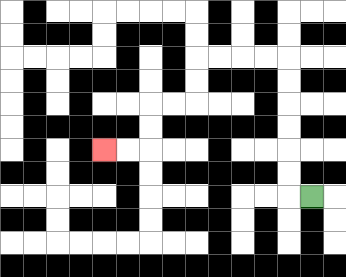{'start': '[13, 8]', 'end': '[4, 6]', 'path_directions': 'L,U,U,U,U,U,U,L,L,L,L,D,D,L,L,D,D,L,L', 'path_coordinates': '[[13, 8], [12, 8], [12, 7], [12, 6], [12, 5], [12, 4], [12, 3], [12, 2], [11, 2], [10, 2], [9, 2], [8, 2], [8, 3], [8, 4], [7, 4], [6, 4], [6, 5], [6, 6], [5, 6], [4, 6]]'}